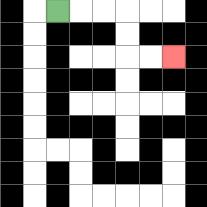{'start': '[2, 0]', 'end': '[7, 2]', 'path_directions': 'R,R,R,D,D,R,R', 'path_coordinates': '[[2, 0], [3, 0], [4, 0], [5, 0], [5, 1], [5, 2], [6, 2], [7, 2]]'}